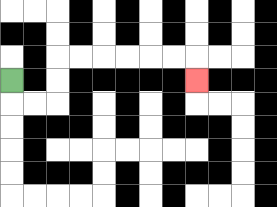{'start': '[0, 3]', 'end': '[8, 3]', 'path_directions': 'D,R,R,U,U,R,R,R,R,R,R,D', 'path_coordinates': '[[0, 3], [0, 4], [1, 4], [2, 4], [2, 3], [2, 2], [3, 2], [4, 2], [5, 2], [6, 2], [7, 2], [8, 2], [8, 3]]'}